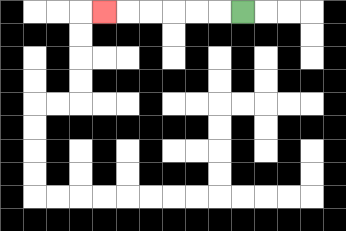{'start': '[10, 0]', 'end': '[4, 0]', 'path_directions': 'L,L,L,L,L,L', 'path_coordinates': '[[10, 0], [9, 0], [8, 0], [7, 0], [6, 0], [5, 0], [4, 0]]'}